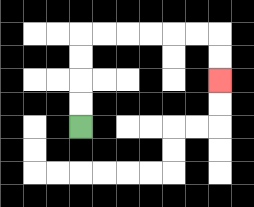{'start': '[3, 5]', 'end': '[9, 3]', 'path_directions': 'U,U,U,U,R,R,R,R,R,R,D,D', 'path_coordinates': '[[3, 5], [3, 4], [3, 3], [3, 2], [3, 1], [4, 1], [5, 1], [6, 1], [7, 1], [8, 1], [9, 1], [9, 2], [9, 3]]'}